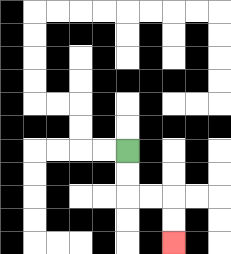{'start': '[5, 6]', 'end': '[7, 10]', 'path_directions': 'D,D,R,R,D,D', 'path_coordinates': '[[5, 6], [5, 7], [5, 8], [6, 8], [7, 8], [7, 9], [7, 10]]'}